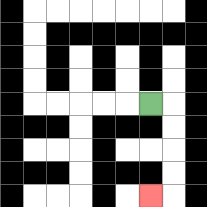{'start': '[6, 4]', 'end': '[6, 8]', 'path_directions': 'R,D,D,D,D,L', 'path_coordinates': '[[6, 4], [7, 4], [7, 5], [7, 6], [7, 7], [7, 8], [6, 8]]'}